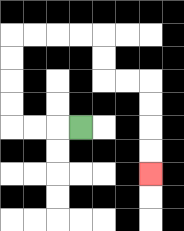{'start': '[3, 5]', 'end': '[6, 7]', 'path_directions': 'L,L,L,U,U,U,U,R,R,R,R,D,D,R,R,D,D,D,D', 'path_coordinates': '[[3, 5], [2, 5], [1, 5], [0, 5], [0, 4], [0, 3], [0, 2], [0, 1], [1, 1], [2, 1], [3, 1], [4, 1], [4, 2], [4, 3], [5, 3], [6, 3], [6, 4], [6, 5], [6, 6], [6, 7]]'}